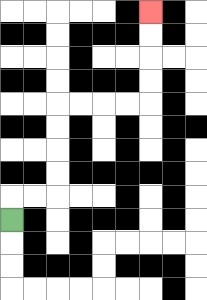{'start': '[0, 9]', 'end': '[6, 0]', 'path_directions': 'U,R,R,U,U,U,U,R,R,R,R,U,U,U,U', 'path_coordinates': '[[0, 9], [0, 8], [1, 8], [2, 8], [2, 7], [2, 6], [2, 5], [2, 4], [3, 4], [4, 4], [5, 4], [6, 4], [6, 3], [6, 2], [6, 1], [6, 0]]'}